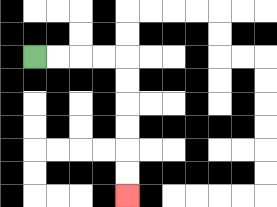{'start': '[1, 2]', 'end': '[5, 8]', 'path_directions': 'R,R,R,R,D,D,D,D,D,D', 'path_coordinates': '[[1, 2], [2, 2], [3, 2], [4, 2], [5, 2], [5, 3], [5, 4], [5, 5], [5, 6], [5, 7], [5, 8]]'}